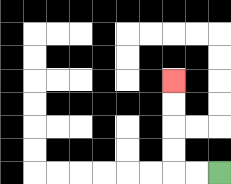{'start': '[9, 7]', 'end': '[7, 3]', 'path_directions': 'L,L,U,U,U,U', 'path_coordinates': '[[9, 7], [8, 7], [7, 7], [7, 6], [7, 5], [7, 4], [7, 3]]'}